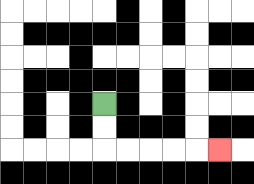{'start': '[4, 4]', 'end': '[9, 6]', 'path_directions': 'D,D,R,R,R,R,R', 'path_coordinates': '[[4, 4], [4, 5], [4, 6], [5, 6], [6, 6], [7, 6], [8, 6], [9, 6]]'}